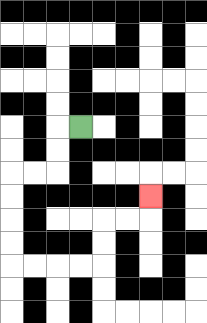{'start': '[3, 5]', 'end': '[6, 8]', 'path_directions': 'L,D,D,L,L,D,D,D,D,R,R,R,R,U,U,R,R,U', 'path_coordinates': '[[3, 5], [2, 5], [2, 6], [2, 7], [1, 7], [0, 7], [0, 8], [0, 9], [0, 10], [0, 11], [1, 11], [2, 11], [3, 11], [4, 11], [4, 10], [4, 9], [5, 9], [6, 9], [6, 8]]'}